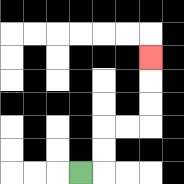{'start': '[3, 7]', 'end': '[6, 2]', 'path_directions': 'R,U,U,R,R,U,U,U', 'path_coordinates': '[[3, 7], [4, 7], [4, 6], [4, 5], [5, 5], [6, 5], [6, 4], [6, 3], [6, 2]]'}